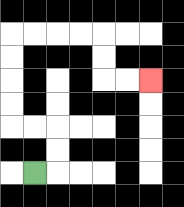{'start': '[1, 7]', 'end': '[6, 3]', 'path_directions': 'R,U,U,L,L,U,U,U,U,R,R,R,R,D,D,R,R', 'path_coordinates': '[[1, 7], [2, 7], [2, 6], [2, 5], [1, 5], [0, 5], [0, 4], [0, 3], [0, 2], [0, 1], [1, 1], [2, 1], [3, 1], [4, 1], [4, 2], [4, 3], [5, 3], [6, 3]]'}